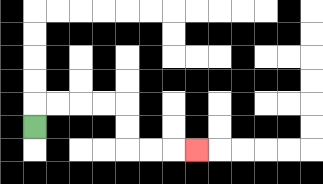{'start': '[1, 5]', 'end': '[8, 6]', 'path_directions': 'U,R,R,R,R,D,D,R,R,R', 'path_coordinates': '[[1, 5], [1, 4], [2, 4], [3, 4], [4, 4], [5, 4], [5, 5], [5, 6], [6, 6], [7, 6], [8, 6]]'}